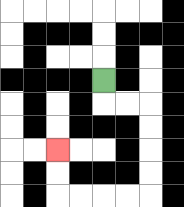{'start': '[4, 3]', 'end': '[2, 6]', 'path_directions': 'D,R,R,D,D,D,D,L,L,L,L,U,U', 'path_coordinates': '[[4, 3], [4, 4], [5, 4], [6, 4], [6, 5], [6, 6], [6, 7], [6, 8], [5, 8], [4, 8], [3, 8], [2, 8], [2, 7], [2, 6]]'}